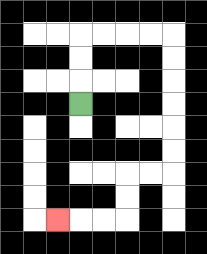{'start': '[3, 4]', 'end': '[2, 9]', 'path_directions': 'U,U,U,R,R,R,R,D,D,D,D,D,D,L,L,D,D,L,L,L', 'path_coordinates': '[[3, 4], [3, 3], [3, 2], [3, 1], [4, 1], [5, 1], [6, 1], [7, 1], [7, 2], [7, 3], [7, 4], [7, 5], [7, 6], [7, 7], [6, 7], [5, 7], [5, 8], [5, 9], [4, 9], [3, 9], [2, 9]]'}